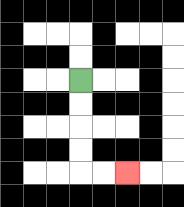{'start': '[3, 3]', 'end': '[5, 7]', 'path_directions': 'D,D,D,D,R,R', 'path_coordinates': '[[3, 3], [3, 4], [3, 5], [3, 6], [3, 7], [4, 7], [5, 7]]'}